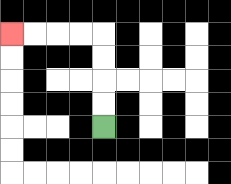{'start': '[4, 5]', 'end': '[0, 1]', 'path_directions': 'U,U,U,U,L,L,L,L', 'path_coordinates': '[[4, 5], [4, 4], [4, 3], [4, 2], [4, 1], [3, 1], [2, 1], [1, 1], [0, 1]]'}